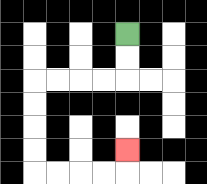{'start': '[5, 1]', 'end': '[5, 6]', 'path_directions': 'D,D,L,L,L,L,D,D,D,D,R,R,R,R,U', 'path_coordinates': '[[5, 1], [5, 2], [5, 3], [4, 3], [3, 3], [2, 3], [1, 3], [1, 4], [1, 5], [1, 6], [1, 7], [2, 7], [3, 7], [4, 7], [5, 7], [5, 6]]'}